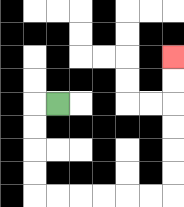{'start': '[2, 4]', 'end': '[7, 2]', 'path_directions': 'L,D,D,D,D,R,R,R,R,R,R,U,U,U,U,U,U', 'path_coordinates': '[[2, 4], [1, 4], [1, 5], [1, 6], [1, 7], [1, 8], [2, 8], [3, 8], [4, 8], [5, 8], [6, 8], [7, 8], [7, 7], [7, 6], [7, 5], [7, 4], [7, 3], [7, 2]]'}